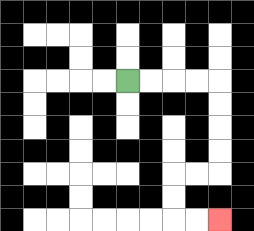{'start': '[5, 3]', 'end': '[9, 9]', 'path_directions': 'R,R,R,R,D,D,D,D,L,L,D,D,R,R', 'path_coordinates': '[[5, 3], [6, 3], [7, 3], [8, 3], [9, 3], [9, 4], [9, 5], [9, 6], [9, 7], [8, 7], [7, 7], [7, 8], [7, 9], [8, 9], [9, 9]]'}